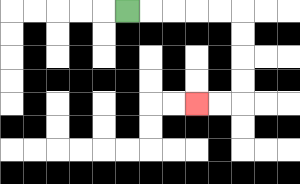{'start': '[5, 0]', 'end': '[8, 4]', 'path_directions': 'R,R,R,R,R,D,D,D,D,L,L', 'path_coordinates': '[[5, 0], [6, 0], [7, 0], [8, 0], [9, 0], [10, 0], [10, 1], [10, 2], [10, 3], [10, 4], [9, 4], [8, 4]]'}